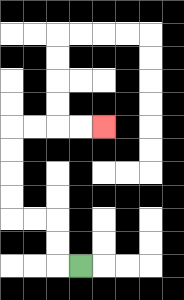{'start': '[3, 11]', 'end': '[4, 5]', 'path_directions': 'L,U,U,L,L,U,U,U,U,R,R,R,R', 'path_coordinates': '[[3, 11], [2, 11], [2, 10], [2, 9], [1, 9], [0, 9], [0, 8], [0, 7], [0, 6], [0, 5], [1, 5], [2, 5], [3, 5], [4, 5]]'}